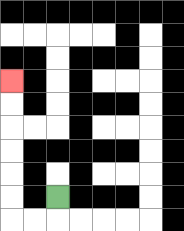{'start': '[2, 8]', 'end': '[0, 3]', 'path_directions': 'D,L,L,U,U,U,U,U,U', 'path_coordinates': '[[2, 8], [2, 9], [1, 9], [0, 9], [0, 8], [0, 7], [0, 6], [0, 5], [0, 4], [0, 3]]'}